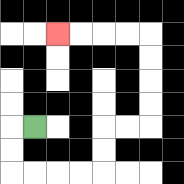{'start': '[1, 5]', 'end': '[2, 1]', 'path_directions': 'L,D,D,R,R,R,R,U,U,R,R,U,U,U,U,L,L,L,L', 'path_coordinates': '[[1, 5], [0, 5], [0, 6], [0, 7], [1, 7], [2, 7], [3, 7], [4, 7], [4, 6], [4, 5], [5, 5], [6, 5], [6, 4], [6, 3], [6, 2], [6, 1], [5, 1], [4, 1], [3, 1], [2, 1]]'}